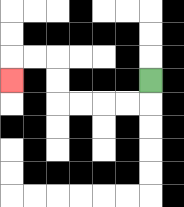{'start': '[6, 3]', 'end': '[0, 3]', 'path_directions': 'D,L,L,L,L,U,U,L,L,D', 'path_coordinates': '[[6, 3], [6, 4], [5, 4], [4, 4], [3, 4], [2, 4], [2, 3], [2, 2], [1, 2], [0, 2], [0, 3]]'}